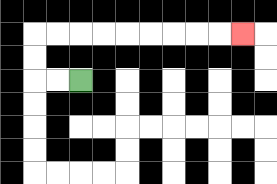{'start': '[3, 3]', 'end': '[10, 1]', 'path_directions': 'L,L,U,U,R,R,R,R,R,R,R,R,R', 'path_coordinates': '[[3, 3], [2, 3], [1, 3], [1, 2], [1, 1], [2, 1], [3, 1], [4, 1], [5, 1], [6, 1], [7, 1], [8, 1], [9, 1], [10, 1]]'}